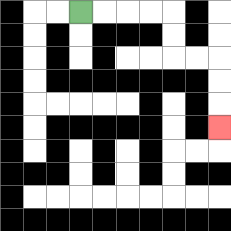{'start': '[3, 0]', 'end': '[9, 5]', 'path_directions': 'R,R,R,R,D,D,R,R,D,D,D', 'path_coordinates': '[[3, 0], [4, 0], [5, 0], [6, 0], [7, 0], [7, 1], [7, 2], [8, 2], [9, 2], [9, 3], [9, 4], [9, 5]]'}